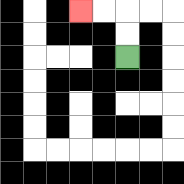{'start': '[5, 2]', 'end': '[3, 0]', 'path_directions': 'U,U,L,L', 'path_coordinates': '[[5, 2], [5, 1], [5, 0], [4, 0], [3, 0]]'}